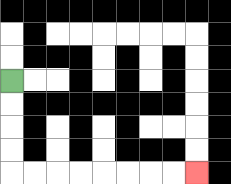{'start': '[0, 3]', 'end': '[8, 7]', 'path_directions': 'D,D,D,D,R,R,R,R,R,R,R,R', 'path_coordinates': '[[0, 3], [0, 4], [0, 5], [0, 6], [0, 7], [1, 7], [2, 7], [3, 7], [4, 7], [5, 7], [6, 7], [7, 7], [8, 7]]'}